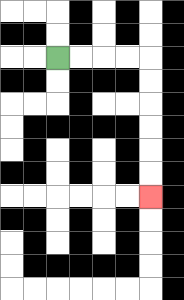{'start': '[2, 2]', 'end': '[6, 8]', 'path_directions': 'R,R,R,R,D,D,D,D,D,D', 'path_coordinates': '[[2, 2], [3, 2], [4, 2], [5, 2], [6, 2], [6, 3], [6, 4], [6, 5], [6, 6], [6, 7], [6, 8]]'}